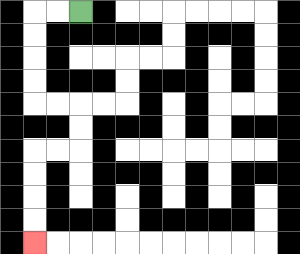{'start': '[3, 0]', 'end': '[1, 10]', 'path_directions': 'L,L,D,D,D,D,R,R,D,D,L,L,D,D,D,D', 'path_coordinates': '[[3, 0], [2, 0], [1, 0], [1, 1], [1, 2], [1, 3], [1, 4], [2, 4], [3, 4], [3, 5], [3, 6], [2, 6], [1, 6], [1, 7], [1, 8], [1, 9], [1, 10]]'}